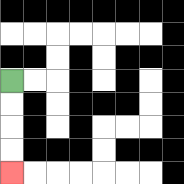{'start': '[0, 3]', 'end': '[0, 7]', 'path_directions': 'D,D,D,D', 'path_coordinates': '[[0, 3], [0, 4], [0, 5], [0, 6], [0, 7]]'}